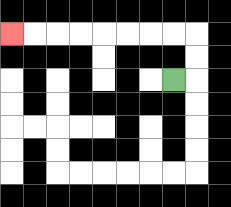{'start': '[7, 3]', 'end': '[0, 1]', 'path_directions': 'R,U,U,L,L,L,L,L,L,L,L', 'path_coordinates': '[[7, 3], [8, 3], [8, 2], [8, 1], [7, 1], [6, 1], [5, 1], [4, 1], [3, 1], [2, 1], [1, 1], [0, 1]]'}